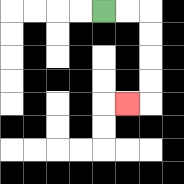{'start': '[4, 0]', 'end': '[5, 4]', 'path_directions': 'R,R,D,D,D,D,L', 'path_coordinates': '[[4, 0], [5, 0], [6, 0], [6, 1], [6, 2], [6, 3], [6, 4], [5, 4]]'}